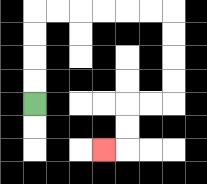{'start': '[1, 4]', 'end': '[4, 6]', 'path_directions': 'U,U,U,U,R,R,R,R,R,R,D,D,D,D,L,L,D,D,L', 'path_coordinates': '[[1, 4], [1, 3], [1, 2], [1, 1], [1, 0], [2, 0], [3, 0], [4, 0], [5, 0], [6, 0], [7, 0], [7, 1], [7, 2], [7, 3], [7, 4], [6, 4], [5, 4], [5, 5], [5, 6], [4, 6]]'}